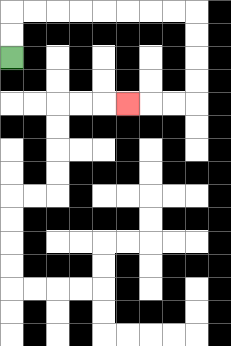{'start': '[0, 2]', 'end': '[5, 4]', 'path_directions': 'U,U,R,R,R,R,R,R,R,R,D,D,D,D,L,L,L', 'path_coordinates': '[[0, 2], [0, 1], [0, 0], [1, 0], [2, 0], [3, 0], [4, 0], [5, 0], [6, 0], [7, 0], [8, 0], [8, 1], [8, 2], [8, 3], [8, 4], [7, 4], [6, 4], [5, 4]]'}